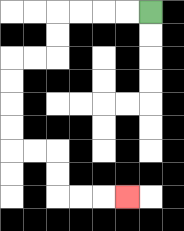{'start': '[6, 0]', 'end': '[5, 8]', 'path_directions': 'L,L,L,L,D,D,L,L,D,D,D,D,R,R,D,D,R,R,R', 'path_coordinates': '[[6, 0], [5, 0], [4, 0], [3, 0], [2, 0], [2, 1], [2, 2], [1, 2], [0, 2], [0, 3], [0, 4], [0, 5], [0, 6], [1, 6], [2, 6], [2, 7], [2, 8], [3, 8], [4, 8], [5, 8]]'}